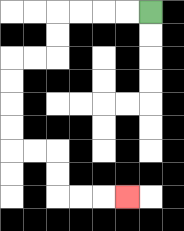{'start': '[6, 0]', 'end': '[5, 8]', 'path_directions': 'L,L,L,L,D,D,L,L,D,D,D,D,R,R,D,D,R,R,R', 'path_coordinates': '[[6, 0], [5, 0], [4, 0], [3, 0], [2, 0], [2, 1], [2, 2], [1, 2], [0, 2], [0, 3], [0, 4], [0, 5], [0, 6], [1, 6], [2, 6], [2, 7], [2, 8], [3, 8], [4, 8], [5, 8]]'}